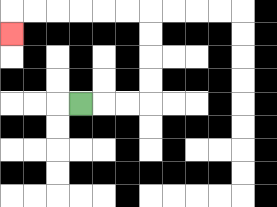{'start': '[3, 4]', 'end': '[0, 1]', 'path_directions': 'R,R,R,U,U,U,U,L,L,L,L,L,L,D', 'path_coordinates': '[[3, 4], [4, 4], [5, 4], [6, 4], [6, 3], [6, 2], [6, 1], [6, 0], [5, 0], [4, 0], [3, 0], [2, 0], [1, 0], [0, 0], [0, 1]]'}